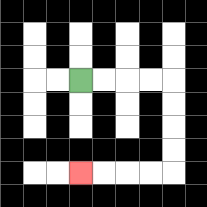{'start': '[3, 3]', 'end': '[3, 7]', 'path_directions': 'R,R,R,R,D,D,D,D,L,L,L,L', 'path_coordinates': '[[3, 3], [4, 3], [5, 3], [6, 3], [7, 3], [7, 4], [7, 5], [7, 6], [7, 7], [6, 7], [5, 7], [4, 7], [3, 7]]'}